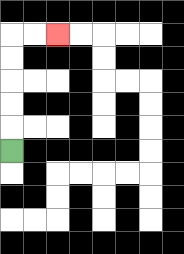{'start': '[0, 6]', 'end': '[2, 1]', 'path_directions': 'U,U,U,U,U,R,R', 'path_coordinates': '[[0, 6], [0, 5], [0, 4], [0, 3], [0, 2], [0, 1], [1, 1], [2, 1]]'}